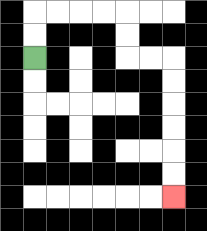{'start': '[1, 2]', 'end': '[7, 8]', 'path_directions': 'U,U,R,R,R,R,D,D,R,R,D,D,D,D,D,D', 'path_coordinates': '[[1, 2], [1, 1], [1, 0], [2, 0], [3, 0], [4, 0], [5, 0], [5, 1], [5, 2], [6, 2], [7, 2], [7, 3], [7, 4], [7, 5], [7, 6], [7, 7], [7, 8]]'}